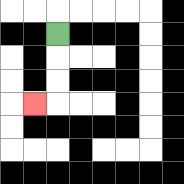{'start': '[2, 1]', 'end': '[1, 4]', 'path_directions': 'D,D,D,L', 'path_coordinates': '[[2, 1], [2, 2], [2, 3], [2, 4], [1, 4]]'}